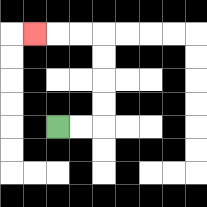{'start': '[2, 5]', 'end': '[1, 1]', 'path_directions': 'R,R,U,U,U,U,L,L,L', 'path_coordinates': '[[2, 5], [3, 5], [4, 5], [4, 4], [4, 3], [4, 2], [4, 1], [3, 1], [2, 1], [1, 1]]'}